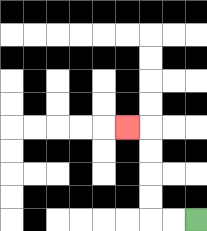{'start': '[8, 9]', 'end': '[5, 5]', 'path_directions': 'L,L,U,U,U,U,L', 'path_coordinates': '[[8, 9], [7, 9], [6, 9], [6, 8], [6, 7], [6, 6], [6, 5], [5, 5]]'}